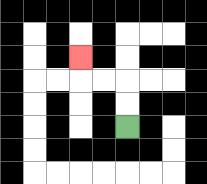{'start': '[5, 5]', 'end': '[3, 2]', 'path_directions': 'U,U,L,L,U', 'path_coordinates': '[[5, 5], [5, 4], [5, 3], [4, 3], [3, 3], [3, 2]]'}